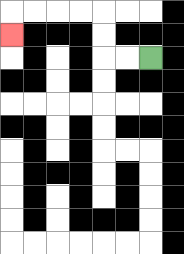{'start': '[6, 2]', 'end': '[0, 1]', 'path_directions': 'L,L,U,U,L,L,L,L,D', 'path_coordinates': '[[6, 2], [5, 2], [4, 2], [4, 1], [4, 0], [3, 0], [2, 0], [1, 0], [0, 0], [0, 1]]'}